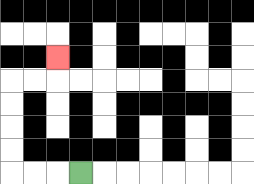{'start': '[3, 7]', 'end': '[2, 2]', 'path_directions': 'L,L,L,U,U,U,U,R,R,U', 'path_coordinates': '[[3, 7], [2, 7], [1, 7], [0, 7], [0, 6], [0, 5], [0, 4], [0, 3], [1, 3], [2, 3], [2, 2]]'}